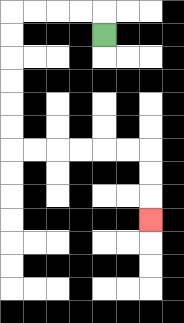{'start': '[4, 1]', 'end': '[6, 9]', 'path_directions': 'U,L,L,L,L,D,D,D,D,D,D,R,R,R,R,R,R,D,D,D', 'path_coordinates': '[[4, 1], [4, 0], [3, 0], [2, 0], [1, 0], [0, 0], [0, 1], [0, 2], [0, 3], [0, 4], [0, 5], [0, 6], [1, 6], [2, 6], [3, 6], [4, 6], [5, 6], [6, 6], [6, 7], [6, 8], [6, 9]]'}